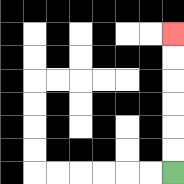{'start': '[7, 7]', 'end': '[7, 1]', 'path_directions': 'U,U,U,U,U,U', 'path_coordinates': '[[7, 7], [7, 6], [7, 5], [7, 4], [7, 3], [7, 2], [7, 1]]'}